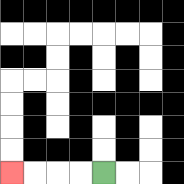{'start': '[4, 7]', 'end': '[0, 7]', 'path_directions': 'L,L,L,L', 'path_coordinates': '[[4, 7], [3, 7], [2, 7], [1, 7], [0, 7]]'}